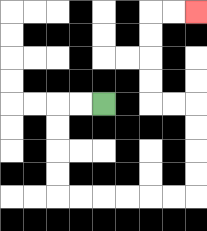{'start': '[4, 4]', 'end': '[8, 0]', 'path_directions': 'L,L,D,D,D,D,R,R,R,R,R,R,U,U,U,U,L,L,U,U,U,U,R,R', 'path_coordinates': '[[4, 4], [3, 4], [2, 4], [2, 5], [2, 6], [2, 7], [2, 8], [3, 8], [4, 8], [5, 8], [6, 8], [7, 8], [8, 8], [8, 7], [8, 6], [8, 5], [8, 4], [7, 4], [6, 4], [6, 3], [6, 2], [6, 1], [6, 0], [7, 0], [8, 0]]'}